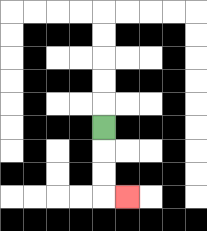{'start': '[4, 5]', 'end': '[5, 8]', 'path_directions': 'D,D,D,R', 'path_coordinates': '[[4, 5], [4, 6], [4, 7], [4, 8], [5, 8]]'}